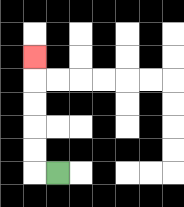{'start': '[2, 7]', 'end': '[1, 2]', 'path_directions': 'L,U,U,U,U,U', 'path_coordinates': '[[2, 7], [1, 7], [1, 6], [1, 5], [1, 4], [1, 3], [1, 2]]'}